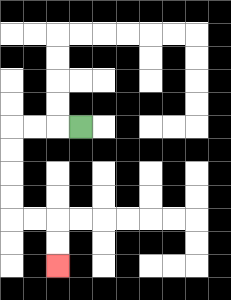{'start': '[3, 5]', 'end': '[2, 11]', 'path_directions': 'L,L,L,D,D,D,D,R,R,D,D', 'path_coordinates': '[[3, 5], [2, 5], [1, 5], [0, 5], [0, 6], [0, 7], [0, 8], [0, 9], [1, 9], [2, 9], [2, 10], [2, 11]]'}